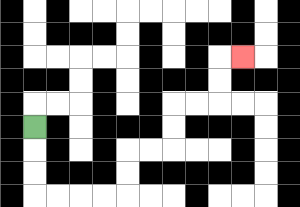{'start': '[1, 5]', 'end': '[10, 2]', 'path_directions': 'D,D,D,R,R,R,R,U,U,R,R,U,U,R,R,U,U,R', 'path_coordinates': '[[1, 5], [1, 6], [1, 7], [1, 8], [2, 8], [3, 8], [4, 8], [5, 8], [5, 7], [5, 6], [6, 6], [7, 6], [7, 5], [7, 4], [8, 4], [9, 4], [9, 3], [9, 2], [10, 2]]'}